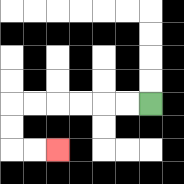{'start': '[6, 4]', 'end': '[2, 6]', 'path_directions': 'L,L,L,L,L,L,D,D,R,R', 'path_coordinates': '[[6, 4], [5, 4], [4, 4], [3, 4], [2, 4], [1, 4], [0, 4], [0, 5], [0, 6], [1, 6], [2, 6]]'}